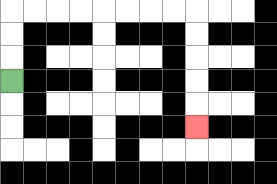{'start': '[0, 3]', 'end': '[8, 5]', 'path_directions': 'U,U,U,R,R,R,R,R,R,R,R,D,D,D,D,D', 'path_coordinates': '[[0, 3], [0, 2], [0, 1], [0, 0], [1, 0], [2, 0], [3, 0], [4, 0], [5, 0], [6, 0], [7, 0], [8, 0], [8, 1], [8, 2], [8, 3], [8, 4], [8, 5]]'}